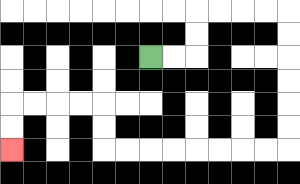{'start': '[6, 2]', 'end': '[0, 6]', 'path_directions': 'R,R,U,U,R,R,R,R,D,D,D,D,D,D,L,L,L,L,L,L,L,L,U,U,L,L,L,L,D,D', 'path_coordinates': '[[6, 2], [7, 2], [8, 2], [8, 1], [8, 0], [9, 0], [10, 0], [11, 0], [12, 0], [12, 1], [12, 2], [12, 3], [12, 4], [12, 5], [12, 6], [11, 6], [10, 6], [9, 6], [8, 6], [7, 6], [6, 6], [5, 6], [4, 6], [4, 5], [4, 4], [3, 4], [2, 4], [1, 4], [0, 4], [0, 5], [0, 6]]'}